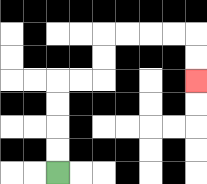{'start': '[2, 7]', 'end': '[8, 3]', 'path_directions': 'U,U,U,U,R,R,U,U,R,R,R,R,D,D', 'path_coordinates': '[[2, 7], [2, 6], [2, 5], [2, 4], [2, 3], [3, 3], [4, 3], [4, 2], [4, 1], [5, 1], [6, 1], [7, 1], [8, 1], [8, 2], [8, 3]]'}